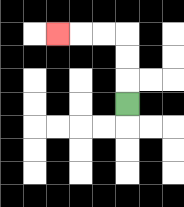{'start': '[5, 4]', 'end': '[2, 1]', 'path_directions': 'U,U,U,L,L,L', 'path_coordinates': '[[5, 4], [5, 3], [5, 2], [5, 1], [4, 1], [3, 1], [2, 1]]'}